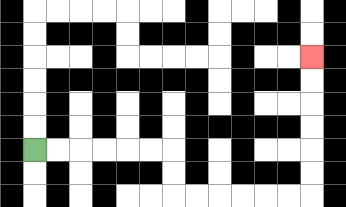{'start': '[1, 6]', 'end': '[13, 2]', 'path_directions': 'R,R,R,R,R,R,D,D,R,R,R,R,R,R,U,U,U,U,U,U', 'path_coordinates': '[[1, 6], [2, 6], [3, 6], [4, 6], [5, 6], [6, 6], [7, 6], [7, 7], [7, 8], [8, 8], [9, 8], [10, 8], [11, 8], [12, 8], [13, 8], [13, 7], [13, 6], [13, 5], [13, 4], [13, 3], [13, 2]]'}